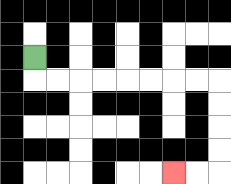{'start': '[1, 2]', 'end': '[7, 7]', 'path_directions': 'D,R,R,R,R,R,R,R,R,D,D,D,D,L,L', 'path_coordinates': '[[1, 2], [1, 3], [2, 3], [3, 3], [4, 3], [5, 3], [6, 3], [7, 3], [8, 3], [9, 3], [9, 4], [9, 5], [9, 6], [9, 7], [8, 7], [7, 7]]'}